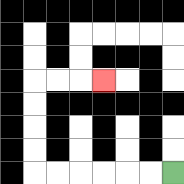{'start': '[7, 7]', 'end': '[4, 3]', 'path_directions': 'L,L,L,L,L,L,U,U,U,U,R,R,R', 'path_coordinates': '[[7, 7], [6, 7], [5, 7], [4, 7], [3, 7], [2, 7], [1, 7], [1, 6], [1, 5], [1, 4], [1, 3], [2, 3], [3, 3], [4, 3]]'}